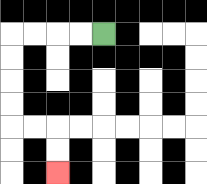{'start': '[4, 1]', 'end': '[2, 7]', 'path_directions': 'L,L,L,L,D,D,D,D,R,R,D,D', 'path_coordinates': '[[4, 1], [3, 1], [2, 1], [1, 1], [0, 1], [0, 2], [0, 3], [0, 4], [0, 5], [1, 5], [2, 5], [2, 6], [2, 7]]'}